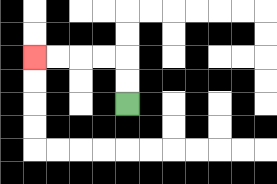{'start': '[5, 4]', 'end': '[1, 2]', 'path_directions': 'U,U,L,L,L,L', 'path_coordinates': '[[5, 4], [5, 3], [5, 2], [4, 2], [3, 2], [2, 2], [1, 2]]'}